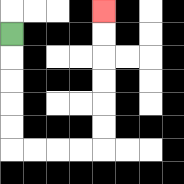{'start': '[0, 1]', 'end': '[4, 0]', 'path_directions': 'D,D,D,D,D,R,R,R,R,U,U,U,U,U,U', 'path_coordinates': '[[0, 1], [0, 2], [0, 3], [0, 4], [0, 5], [0, 6], [1, 6], [2, 6], [3, 6], [4, 6], [4, 5], [4, 4], [4, 3], [4, 2], [4, 1], [4, 0]]'}